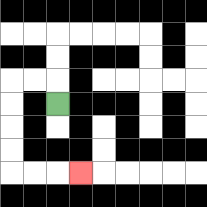{'start': '[2, 4]', 'end': '[3, 7]', 'path_directions': 'U,L,L,D,D,D,D,R,R,R', 'path_coordinates': '[[2, 4], [2, 3], [1, 3], [0, 3], [0, 4], [0, 5], [0, 6], [0, 7], [1, 7], [2, 7], [3, 7]]'}